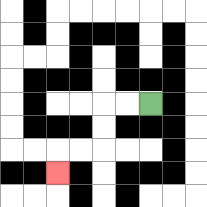{'start': '[6, 4]', 'end': '[2, 7]', 'path_directions': 'L,L,D,D,L,L,D', 'path_coordinates': '[[6, 4], [5, 4], [4, 4], [4, 5], [4, 6], [3, 6], [2, 6], [2, 7]]'}